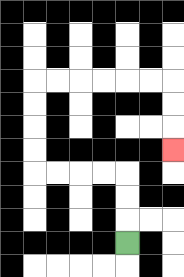{'start': '[5, 10]', 'end': '[7, 6]', 'path_directions': 'U,U,U,L,L,L,L,U,U,U,U,R,R,R,R,R,R,D,D,D', 'path_coordinates': '[[5, 10], [5, 9], [5, 8], [5, 7], [4, 7], [3, 7], [2, 7], [1, 7], [1, 6], [1, 5], [1, 4], [1, 3], [2, 3], [3, 3], [4, 3], [5, 3], [6, 3], [7, 3], [7, 4], [7, 5], [7, 6]]'}